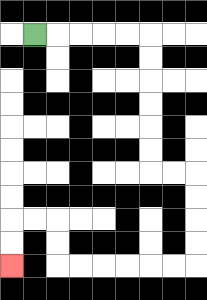{'start': '[1, 1]', 'end': '[0, 11]', 'path_directions': 'R,R,R,R,R,D,D,D,D,D,D,R,R,D,D,D,D,L,L,L,L,L,L,U,U,L,L,D,D', 'path_coordinates': '[[1, 1], [2, 1], [3, 1], [4, 1], [5, 1], [6, 1], [6, 2], [6, 3], [6, 4], [6, 5], [6, 6], [6, 7], [7, 7], [8, 7], [8, 8], [8, 9], [8, 10], [8, 11], [7, 11], [6, 11], [5, 11], [4, 11], [3, 11], [2, 11], [2, 10], [2, 9], [1, 9], [0, 9], [0, 10], [0, 11]]'}